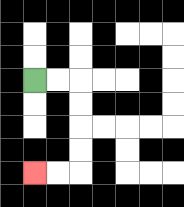{'start': '[1, 3]', 'end': '[1, 7]', 'path_directions': 'R,R,D,D,D,D,L,L', 'path_coordinates': '[[1, 3], [2, 3], [3, 3], [3, 4], [3, 5], [3, 6], [3, 7], [2, 7], [1, 7]]'}